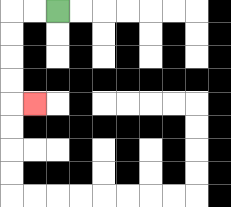{'start': '[2, 0]', 'end': '[1, 4]', 'path_directions': 'L,L,D,D,D,D,R', 'path_coordinates': '[[2, 0], [1, 0], [0, 0], [0, 1], [0, 2], [0, 3], [0, 4], [1, 4]]'}